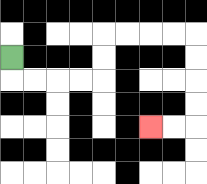{'start': '[0, 2]', 'end': '[6, 5]', 'path_directions': 'D,R,R,R,R,U,U,R,R,R,R,D,D,D,D,L,L', 'path_coordinates': '[[0, 2], [0, 3], [1, 3], [2, 3], [3, 3], [4, 3], [4, 2], [4, 1], [5, 1], [6, 1], [7, 1], [8, 1], [8, 2], [8, 3], [8, 4], [8, 5], [7, 5], [6, 5]]'}